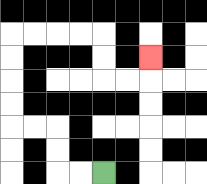{'start': '[4, 7]', 'end': '[6, 2]', 'path_directions': 'L,L,U,U,L,L,U,U,U,U,R,R,R,R,D,D,R,R,U', 'path_coordinates': '[[4, 7], [3, 7], [2, 7], [2, 6], [2, 5], [1, 5], [0, 5], [0, 4], [0, 3], [0, 2], [0, 1], [1, 1], [2, 1], [3, 1], [4, 1], [4, 2], [4, 3], [5, 3], [6, 3], [6, 2]]'}